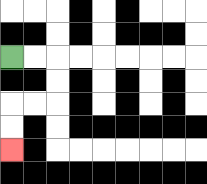{'start': '[0, 2]', 'end': '[0, 6]', 'path_directions': 'R,R,D,D,L,L,D,D', 'path_coordinates': '[[0, 2], [1, 2], [2, 2], [2, 3], [2, 4], [1, 4], [0, 4], [0, 5], [0, 6]]'}